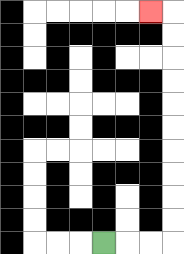{'start': '[4, 10]', 'end': '[6, 0]', 'path_directions': 'R,R,R,U,U,U,U,U,U,U,U,U,U,L', 'path_coordinates': '[[4, 10], [5, 10], [6, 10], [7, 10], [7, 9], [7, 8], [7, 7], [7, 6], [7, 5], [7, 4], [7, 3], [7, 2], [7, 1], [7, 0], [6, 0]]'}